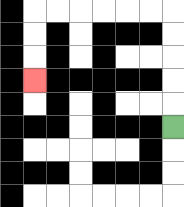{'start': '[7, 5]', 'end': '[1, 3]', 'path_directions': 'U,U,U,U,U,L,L,L,L,L,L,D,D,D', 'path_coordinates': '[[7, 5], [7, 4], [7, 3], [7, 2], [7, 1], [7, 0], [6, 0], [5, 0], [4, 0], [3, 0], [2, 0], [1, 0], [1, 1], [1, 2], [1, 3]]'}